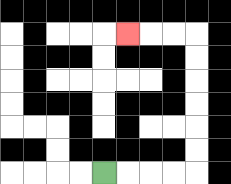{'start': '[4, 7]', 'end': '[5, 1]', 'path_directions': 'R,R,R,R,U,U,U,U,U,U,L,L,L', 'path_coordinates': '[[4, 7], [5, 7], [6, 7], [7, 7], [8, 7], [8, 6], [8, 5], [8, 4], [8, 3], [8, 2], [8, 1], [7, 1], [6, 1], [5, 1]]'}